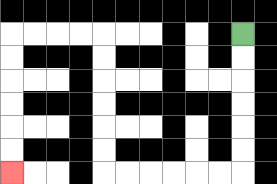{'start': '[10, 1]', 'end': '[0, 7]', 'path_directions': 'D,D,D,D,D,D,L,L,L,L,L,L,U,U,U,U,U,U,L,L,L,L,D,D,D,D,D,D', 'path_coordinates': '[[10, 1], [10, 2], [10, 3], [10, 4], [10, 5], [10, 6], [10, 7], [9, 7], [8, 7], [7, 7], [6, 7], [5, 7], [4, 7], [4, 6], [4, 5], [4, 4], [4, 3], [4, 2], [4, 1], [3, 1], [2, 1], [1, 1], [0, 1], [0, 2], [0, 3], [0, 4], [0, 5], [0, 6], [0, 7]]'}